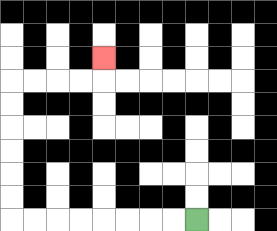{'start': '[8, 9]', 'end': '[4, 2]', 'path_directions': 'L,L,L,L,L,L,L,L,U,U,U,U,U,U,R,R,R,R,U', 'path_coordinates': '[[8, 9], [7, 9], [6, 9], [5, 9], [4, 9], [3, 9], [2, 9], [1, 9], [0, 9], [0, 8], [0, 7], [0, 6], [0, 5], [0, 4], [0, 3], [1, 3], [2, 3], [3, 3], [4, 3], [4, 2]]'}